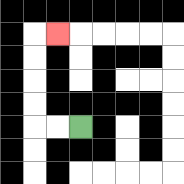{'start': '[3, 5]', 'end': '[2, 1]', 'path_directions': 'L,L,U,U,U,U,R', 'path_coordinates': '[[3, 5], [2, 5], [1, 5], [1, 4], [1, 3], [1, 2], [1, 1], [2, 1]]'}